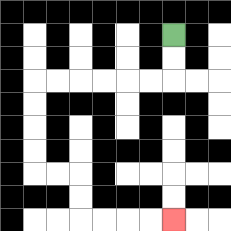{'start': '[7, 1]', 'end': '[7, 9]', 'path_directions': 'D,D,L,L,L,L,L,L,D,D,D,D,R,R,D,D,R,R,R,R', 'path_coordinates': '[[7, 1], [7, 2], [7, 3], [6, 3], [5, 3], [4, 3], [3, 3], [2, 3], [1, 3], [1, 4], [1, 5], [1, 6], [1, 7], [2, 7], [3, 7], [3, 8], [3, 9], [4, 9], [5, 9], [6, 9], [7, 9]]'}